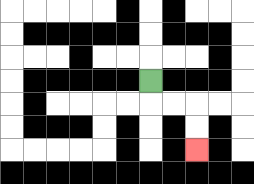{'start': '[6, 3]', 'end': '[8, 6]', 'path_directions': 'D,R,R,D,D', 'path_coordinates': '[[6, 3], [6, 4], [7, 4], [8, 4], [8, 5], [8, 6]]'}